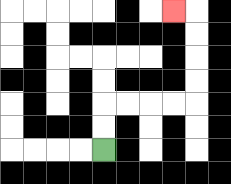{'start': '[4, 6]', 'end': '[7, 0]', 'path_directions': 'U,U,R,R,R,R,U,U,U,U,L', 'path_coordinates': '[[4, 6], [4, 5], [4, 4], [5, 4], [6, 4], [7, 4], [8, 4], [8, 3], [8, 2], [8, 1], [8, 0], [7, 0]]'}